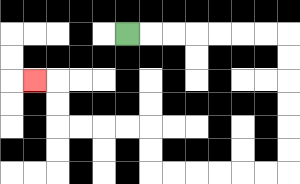{'start': '[5, 1]', 'end': '[1, 3]', 'path_directions': 'R,R,R,R,R,R,R,D,D,D,D,D,D,L,L,L,L,L,L,U,U,L,L,L,L,U,U,L', 'path_coordinates': '[[5, 1], [6, 1], [7, 1], [8, 1], [9, 1], [10, 1], [11, 1], [12, 1], [12, 2], [12, 3], [12, 4], [12, 5], [12, 6], [12, 7], [11, 7], [10, 7], [9, 7], [8, 7], [7, 7], [6, 7], [6, 6], [6, 5], [5, 5], [4, 5], [3, 5], [2, 5], [2, 4], [2, 3], [1, 3]]'}